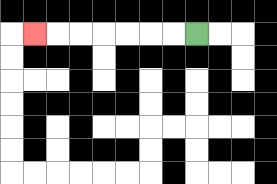{'start': '[8, 1]', 'end': '[1, 1]', 'path_directions': 'L,L,L,L,L,L,L', 'path_coordinates': '[[8, 1], [7, 1], [6, 1], [5, 1], [4, 1], [3, 1], [2, 1], [1, 1]]'}